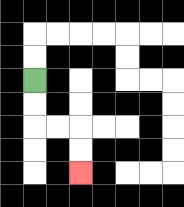{'start': '[1, 3]', 'end': '[3, 7]', 'path_directions': 'D,D,R,R,D,D', 'path_coordinates': '[[1, 3], [1, 4], [1, 5], [2, 5], [3, 5], [3, 6], [3, 7]]'}